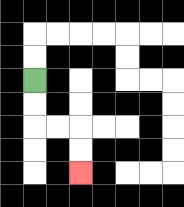{'start': '[1, 3]', 'end': '[3, 7]', 'path_directions': 'D,D,R,R,D,D', 'path_coordinates': '[[1, 3], [1, 4], [1, 5], [2, 5], [3, 5], [3, 6], [3, 7]]'}